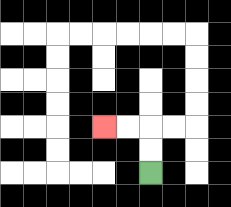{'start': '[6, 7]', 'end': '[4, 5]', 'path_directions': 'U,U,L,L', 'path_coordinates': '[[6, 7], [6, 6], [6, 5], [5, 5], [4, 5]]'}